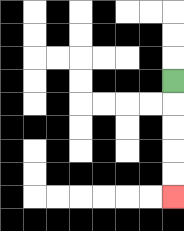{'start': '[7, 3]', 'end': '[7, 8]', 'path_directions': 'D,D,D,D,D', 'path_coordinates': '[[7, 3], [7, 4], [7, 5], [7, 6], [7, 7], [7, 8]]'}